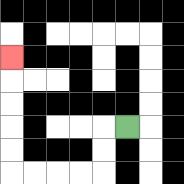{'start': '[5, 5]', 'end': '[0, 2]', 'path_directions': 'L,D,D,L,L,L,L,U,U,U,U,U', 'path_coordinates': '[[5, 5], [4, 5], [4, 6], [4, 7], [3, 7], [2, 7], [1, 7], [0, 7], [0, 6], [0, 5], [0, 4], [0, 3], [0, 2]]'}